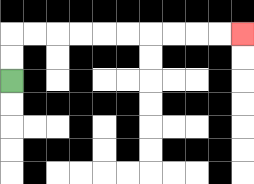{'start': '[0, 3]', 'end': '[10, 1]', 'path_directions': 'U,U,R,R,R,R,R,R,R,R,R,R', 'path_coordinates': '[[0, 3], [0, 2], [0, 1], [1, 1], [2, 1], [3, 1], [4, 1], [5, 1], [6, 1], [7, 1], [8, 1], [9, 1], [10, 1]]'}